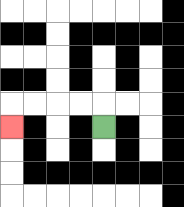{'start': '[4, 5]', 'end': '[0, 5]', 'path_directions': 'U,L,L,L,L,D', 'path_coordinates': '[[4, 5], [4, 4], [3, 4], [2, 4], [1, 4], [0, 4], [0, 5]]'}